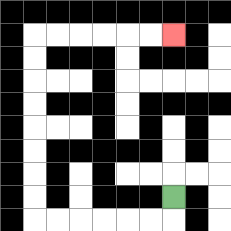{'start': '[7, 8]', 'end': '[7, 1]', 'path_directions': 'D,L,L,L,L,L,L,U,U,U,U,U,U,U,U,R,R,R,R,R,R', 'path_coordinates': '[[7, 8], [7, 9], [6, 9], [5, 9], [4, 9], [3, 9], [2, 9], [1, 9], [1, 8], [1, 7], [1, 6], [1, 5], [1, 4], [1, 3], [1, 2], [1, 1], [2, 1], [3, 1], [4, 1], [5, 1], [6, 1], [7, 1]]'}